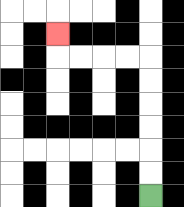{'start': '[6, 8]', 'end': '[2, 1]', 'path_directions': 'U,U,U,U,U,U,L,L,L,L,U', 'path_coordinates': '[[6, 8], [6, 7], [6, 6], [6, 5], [6, 4], [6, 3], [6, 2], [5, 2], [4, 2], [3, 2], [2, 2], [2, 1]]'}